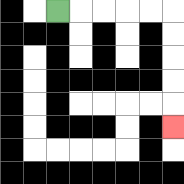{'start': '[2, 0]', 'end': '[7, 5]', 'path_directions': 'R,R,R,R,R,D,D,D,D,D', 'path_coordinates': '[[2, 0], [3, 0], [4, 0], [5, 0], [6, 0], [7, 0], [7, 1], [7, 2], [7, 3], [7, 4], [7, 5]]'}